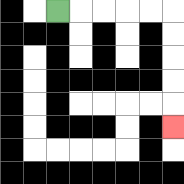{'start': '[2, 0]', 'end': '[7, 5]', 'path_directions': 'R,R,R,R,R,D,D,D,D,D', 'path_coordinates': '[[2, 0], [3, 0], [4, 0], [5, 0], [6, 0], [7, 0], [7, 1], [7, 2], [7, 3], [7, 4], [7, 5]]'}